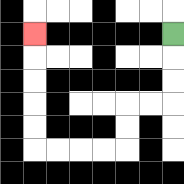{'start': '[7, 1]', 'end': '[1, 1]', 'path_directions': 'D,D,D,L,L,D,D,L,L,L,L,U,U,U,U,U', 'path_coordinates': '[[7, 1], [7, 2], [7, 3], [7, 4], [6, 4], [5, 4], [5, 5], [5, 6], [4, 6], [3, 6], [2, 6], [1, 6], [1, 5], [1, 4], [1, 3], [1, 2], [1, 1]]'}